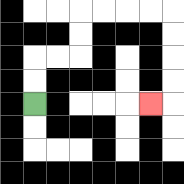{'start': '[1, 4]', 'end': '[6, 4]', 'path_directions': 'U,U,R,R,U,U,R,R,R,R,D,D,D,D,L', 'path_coordinates': '[[1, 4], [1, 3], [1, 2], [2, 2], [3, 2], [3, 1], [3, 0], [4, 0], [5, 0], [6, 0], [7, 0], [7, 1], [7, 2], [7, 3], [7, 4], [6, 4]]'}